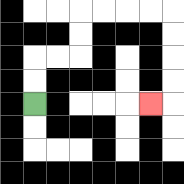{'start': '[1, 4]', 'end': '[6, 4]', 'path_directions': 'U,U,R,R,U,U,R,R,R,R,D,D,D,D,L', 'path_coordinates': '[[1, 4], [1, 3], [1, 2], [2, 2], [3, 2], [3, 1], [3, 0], [4, 0], [5, 0], [6, 0], [7, 0], [7, 1], [7, 2], [7, 3], [7, 4], [6, 4]]'}